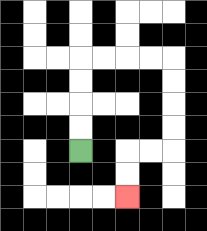{'start': '[3, 6]', 'end': '[5, 8]', 'path_directions': 'U,U,U,U,R,R,R,R,D,D,D,D,L,L,D,D', 'path_coordinates': '[[3, 6], [3, 5], [3, 4], [3, 3], [3, 2], [4, 2], [5, 2], [6, 2], [7, 2], [7, 3], [7, 4], [7, 5], [7, 6], [6, 6], [5, 6], [5, 7], [5, 8]]'}